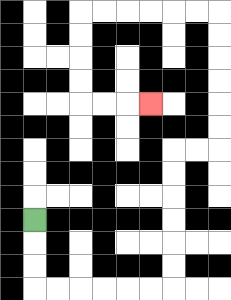{'start': '[1, 9]', 'end': '[6, 4]', 'path_directions': 'D,D,D,R,R,R,R,R,R,U,U,U,U,U,U,R,R,U,U,U,U,U,U,L,L,L,L,L,L,D,D,D,D,R,R,R', 'path_coordinates': '[[1, 9], [1, 10], [1, 11], [1, 12], [2, 12], [3, 12], [4, 12], [5, 12], [6, 12], [7, 12], [7, 11], [7, 10], [7, 9], [7, 8], [7, 7], [7, 6], [8, 6], [9, 6], [9, 5], [9, 4], [9, 3], [9, 2], [9, 1], [9, 0], [8, 0], [7, 0], [6, 0], [5, 0], [4, 0], [3, 0], [3, 1], [3, 2], [3, 3], [3, 4], [4, 4], [5, 4], [6, 4]]'}